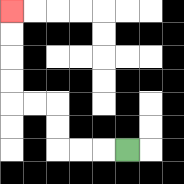{'start': '[5, 6]', 'end': '[0, 0]', 'path_directions': 'L,L,L,U,U,L,L,U,U,U,U', 'path_coordinates': '[[5, 6], [4, 6], [3, 6], [2, 6], [2, 5], [2, 4], [1, 4], [0, 4], [0, 3], [0, 2], [0, 1], [0, 0]]'}